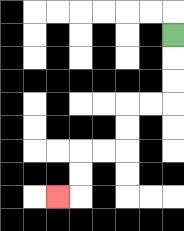{'start': '[7, 1]', 'end': '[2, 8]', 'path_directions': 'D,D,D,L,L,D,D,L,L,D,D,L', 'path_coordinates': '[[7, 1], [7, 2], [7, 3], [7, 4], [6, 4], [5, 4], [5, 5], [5, 6], [4, 6], [3, 6], [3, 7], [3, 8], [2, 8]]'}